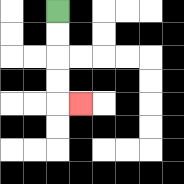{'start': '[2, 0]', 'end': '[3, 4]', 'path_directions': 'D,D,D,D,R', 'path_coordinates': '[[2, 0], [2, 1], [2, 2], [2, 3], [2, 4], [3, 4]]'}